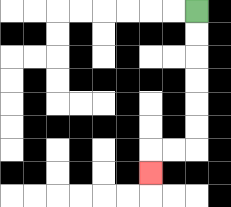{'start': '[8, 0]', 'end': '[6, 7]', 'path_directions': 'D,D,D,D,D,D,L,L,D', 'path_coordinates': '[[8, 0], [8, 1], [8, 2], [8, 3], [8, 4], [8, 5], [8, 6], [7, 6], [6, 6], [6, 7]]'}